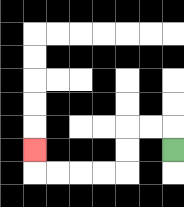{'start': '[7, 6]', 'end': '[1, 6]', 'path_directions': 'U,L,L,D,D,L,L,L,L,U', 'path_coordinates': '[[7, 6], [7, 5], [6, 5], [5, 5], [5, 6], [5, 7], [4, 7], [3, 7], [2, 7], [1, 7], [1, 6]]'}